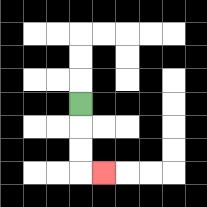{'start': '[3, 4]', 'end': '[4, 7]', 'path_directions': 'D,D,D,R', 'path_coordinates': '[[3, 4], [3, 5], [3, 6], [3, 7], [4, 7]]'}